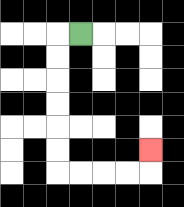{'start': '[3, 1]', 'end': '[6, 6]', 'path_directions': 'L,D,D,D,D,D,D,R,R,R,R,U', 'path_coordinates': '[[3, 1], [2, 1], [2, 2], [2, 3], [2, 4], [2, 5], [2, 6], [2, 7], [3, 7], [4, 7], [5, 7], [6, 7], [6, 6]]'}